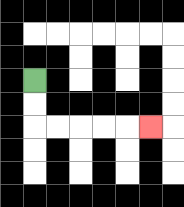{'start': '[1, 3]', 'end': '[6, 5]', 'path_directions': 'D,D,R,R,R,R,R', 'path_coordinates': '[[1, 3], [1, 4], [1, 5], [2, 5], [3, 5], [4, 5], [5, 5], [6, 5]]'}